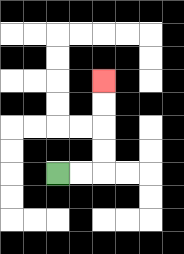{'start': '[2, 7]', 'end': '[4, 3]', 'path_directions': 'R,R,U,U,U,U', 'path_coordinates': '[[2, 7], [3, 7], [4, 7], [4, 6], [4, 5], [4, 4], [4, 3]]'}